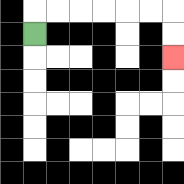{'start': '[1, 1]', 'end': '[7, 2]', 'path_directions': 'U,R,R,R,R,R,R,D,D', 'path_coordinates': '[[1, 1], [1, 0], [2, 0], [3, 0], [4, 0], [5, 0], [6, 0], [7, 0], [7, 1], [7, 2]]'}